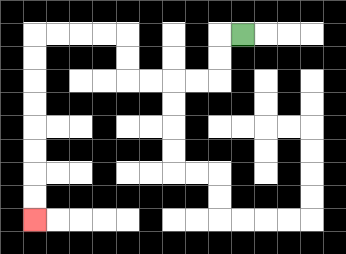{'start': '[10, 1]', 'end': '[1, 9]', 'path_directions': 'L,D,D,L,L,L,L,U,U,L,L,L,L,D,D,D,D,D,D,D,D', 'path_coordinates': '[[10, 1], [9, 1], [9, 2], [9, 3], [8, 3], [7, 3], [6, 3], [5, 3], [5, 2], [5, 1], [4, 1], [3, 1], [2, 1], [1, 1], [1, 2], [1, 3], [1, 4], [1, 5], [1, 6], [1, 7], [1, 8], [1, 9]]'}